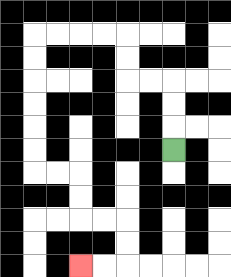{'start': '[7, 6]', 'end': '[3, 11]', 'path_directions': 'U,U,U,L,L,U,U,L,L,L,L,D,D,D,D,D,D,R,R,D,D,R,R,D,D,L,L', 'path_coordinates': '[[7, 6], [7, 5], [7, 4], [7, 3], [6, 3], [5, 3], [5, 2], [5, 1], [4, 1], [3, 1], [2, 1], [1, 1], [1, 2], [1, 3], [1, 4], [1, 5], [1, 6], [1, 7], [2, 7], [3, 7], [3, 8], [3, 9], [4, 9], [5, 9], [5, 10], [5, 11], [4, 11], [3, 11]]'}